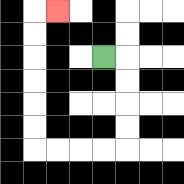{'start': '[4, 2]', 'end': '[2, 0]', 'path_directions': 'R,D,D,D,D,L,L,L,L,U,U,U,U,U,U,R', 'path_coordinates': '[[4, 2], [5, 2], [5, 3], [5, 4], [5, 5], [5, 6], [4, 6], [3, 6], [2, 6], [1, 6], [1, 5], [1, 4], [1, 3], [1, 2], [1, 1], [1, 0], [2, 0]]'}